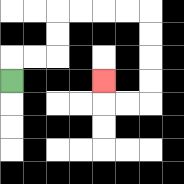{'start': '[0, 3]', 'end': '[4, 3]', 'path_directions': 'U,R,R,U,U,R,R,R,R,D,D,D,D,L,L,U', 'path_coordinates': '[[0, 3], [0, 2], [1, 2], [2, 2], [2, 1], [2, 0], [3, 0], [4, 0], [5, 0], [6, 0], [6, 1], [6, 2], [6, 3], [6, 4], [5, 4], [4, 4], [4, 3]]'}